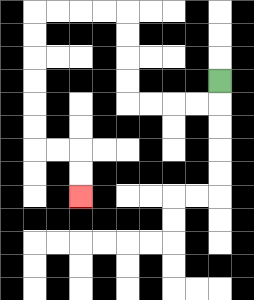{'start': '[9, 3]', 'end': '[3, 8]', 'path_directions': 'D,L,L,L,L,U,U,U,U,L,L,L,L,D,D,D,D,D,D,R,R,D,D', 'path_coordinates': '[[9, 3], [9, 4], [8, 4], [7, 4], [6, 4], [5, 4], [5, 3], [5, 2], [5, 1], [5, 0], [4, 0], [3, 0], [2, 0], [1, 0], [1, 1], [1, 2], [1, 3], [1, 4], [1, 5], [1, 6], [2, 6], [3, 6], [3, 7], [3, 8]]'}